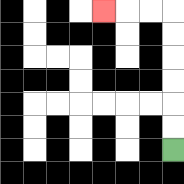{'start': '[7, 6]', 'end': '[4, 0]', 'path_directions': 'U,U,U,U,U,U,L,L,L', 'path_coordinates': '[[7, 6], [7, 5], [7, 4], [7, 3], [7, 2], [7, 1], [7, 0], [6, 0], [5, 0], [4, 0]]'}